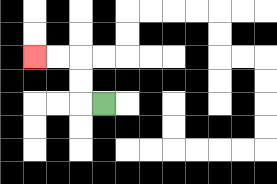{'start': '[4, 4]', 'end': '[1, 2]', 'path_directions': 'L,U,U,L,L', 'path_coordinates': '[[4, 4], [3, 4], [3, 3], [3, 2], [2, 2], [1, 2]]'}